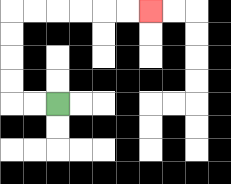{'start': '[2, 4]', 'end': '[6, 0]', 'path_directions': 'L,L,U,U,U,U,R,R,R,R,R,R', 'path_coordinates': '[[2, 4], [1, 4], [0, 4], [0, 3], [0, 2], [0, 1], [0, 0], [1, 0], [2, 0], [3, 0], [4, 0], [5, 0], [6, 0]]'}